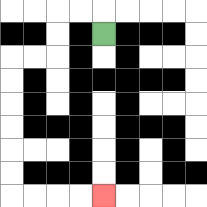{'start': '[4, 1]', 'end': '[4, 8]', 'path_directions': 'U,L,L,D,D,L,L,D,D,D,D,D,D,R,R,R,R', 'path_coordinates': '[[4, 1], [4, 0], [3, 0], [2, 0], [2, 1], [2, 2], [1, 2], [0, 2], [0, 3], [0, 4], [0, 5], [0, 6], [0, 7], [0, 8], [1, 8], [2, 8], [3, 8], [4, 8]]'}